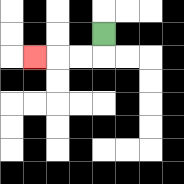{'start': '[4, 1]', 'end': '[1, 2]', 'path_directions': 'D,L,L,L', 'path_coordinates': '[[4, 1], [4, 2], [3, 2], [2, 2], [1, 2]]'}